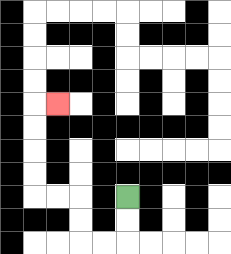{'start': '[5, 8]', 'end': '[2, 4]', 'path_directions': 'D,D,L,L,U,U,L,L,U,U,U,U,R', 'path_coordinates': '[[5, 8], [5, 9], [5, 10], [4, 10], [3, 10], [3, 9], [3, 8], [2, 8], [1, 8], [1, 7], [1, 6], [1, 5], [1, 4], [2, 4]]'}